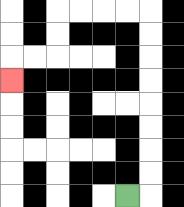{'start': '[5, 8]', 'end': '[0, 3]', 'path_directions': 'R,U,U,U,U,U,U,U,U,L,L,L,L,D,D,L,L,D', 'path_coordinates': '[[5, 8], [6, 8], [6, 7], [6, 6], [6, 5], [6, 4], [6, 3], [6, 2], [6, 1], [6, 0], [5, 0], [4, 0], [3, 0], [2, 0], [2, 1], [2, 2], [1, 2], [0, 2], [0, 3]]'}